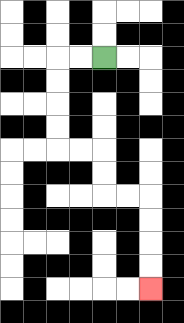{'start': '[4, 2]', 'end': '[6, 12]', 'path_directions': 'L,L,D,D,D,D,R,R,D,D,R,R,D,D,D,D', 'path_coordinates': '[[4, 2], [3, 2], [2, 2], [2, 3], [2, 4], [2, 5], [2, 6], [3, 6], [4, 6], [4, 7], [4, 8], [5, 8], [6, 8], [6, 9], [6, 10], [6, 11], [6, 12]]'}